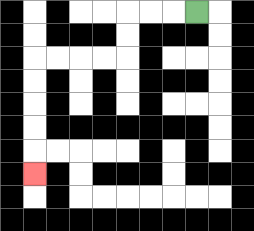{'start': '[8, 0]', 'end': '[1, 7]', 'path_directions': 'L,L,L,D,D,L,L,L,L,D,D,D,D,D', 'path_coordinates': '[[8, 0], [7, 0], [6, 0], [5, 0], [5, 1], [5, 2], [4, 2], [3, 2], [2, 2], [1, 2], [1, 3], [1, 4], [1, 5], [1, 6], [1, 7]]'}